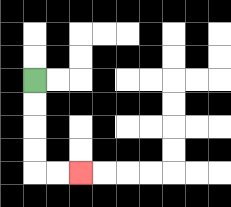{'start': '[1, 3]', 'end': '[3, 7]', 'path_directions': 'D,D,D,D,R,R', 'path_coordinates': '[[1, 3], [1, 4], [1, 5], [1, 6], [1, 7], [2, 7], [3, 7]]'}